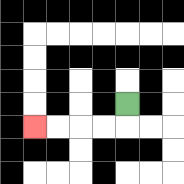{'start': '[5, 4]', 'end': '[1, 5]', 'path_directions': 'D,L,L,L,L', 'path_coordinates': '[[5, 4], [5, 5], [4, 5], [3, 5], [2, 5], [1, 5]]'}